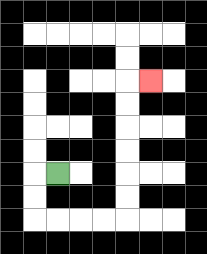{'start': '[2, 7]', 'end': '[6, 3]', 'path_directions': 'L,D,D,R,R,R,R,U,U,U,U,U,U,R', 'path_coordinates': '[[2, 7], [1, 7], [1, 8], [1, 9], [2, 9], [3, 9], [4, 9], [5, 9], [5, 8], [5, 7], [5, 6], [5, 5], [5, 4], [5, 3], [6, 3]]'}